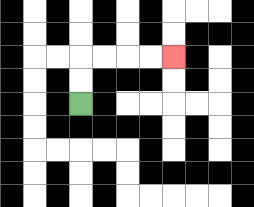{'start': '[3, 4]', 'end': '[7, 2]', 'path_directions': 'U,U,R,R,R,R', 'path_coordinates': '[[3, 4], [3, 3], [3, 2], [4, 2], [5, 2], [6, 2], [7, 2]]'}